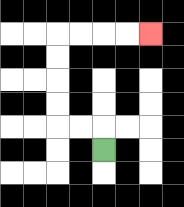{'start': '[4, 6]', 'end': '[6, 1]', 'path_directions': 'U,L,L,U,U,U,U,R,R,R,R', 'path_coordinates': '[[4, 6], [4, 5], [3, 5], [2, 5], [2, 4], [2, 3], [2, 2], [2, 1], [3, 1], [4, 1], [5, 1], [6, 1]]'}